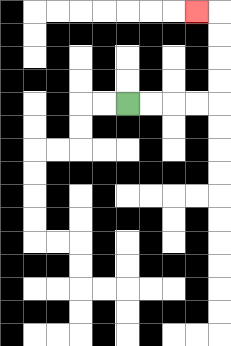{'start': '[5, 4]', 'end': '[8, 0]', 'path_directions': 'R,R,R,R,U,U,U,U,L', 'path_coordinates': '[[5, 4], [6, 4], [7, 4], [8, 4], [9, 4], [9, 3], [9, 2], [9, 1], [9, 0], [8, 0]]'}